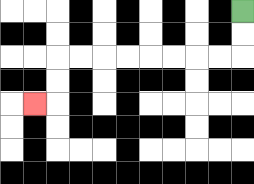{'start': '[10, 0]', 'end': '[1, 4]', 'path_directions': 'D,D,L,L,L,L,L,L,L,L,D,D,L', 'path_coordinates': '[[10, 0], [10, 1], [10, 2], [9, 2], [8, 2], [7, 2], [6, 2], [5, 2], [4, 2], [3, 2], [2, 2], [2, 3], [2, 4], [1, 4]]'}